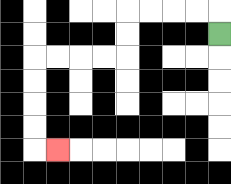{'start': '[9, 1]', 'end': '[2, 6]', 'path_directions': 'U,L,L,L,L,D,D,L,L,L,L,D,D,D,D,R', 'path_coordinates': '[[9, 1], [9, 0], [8, 0], [7, 0], [6, 0], [5, 0], [5, 1], [5, 2], [4, 2], [3, 2], [2, 2], [1, 2], [1, 3], [1, 4], [1, 5], [1, 6], [2, 6]]'}